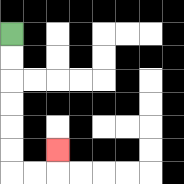{'start': '[0, 1]', 'end': '[2, 6]', 'path_directions': 'D,D,D,D,D,D,R,R,U', 'path_coordinates': '[[0, 1], [0, 2], [0, 3], [0, 4], [0, 5], [0, 6], [0, 7], [1, 7], [2, 7], [2, 6]]'}